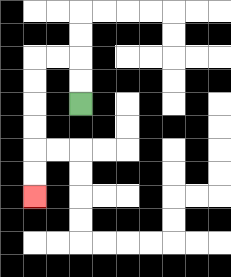{'start': '[3, 4]', 'end': '[1, 8]', 'path_directions': 'U,U,L,L,D,D,D,D,D,D', 'path_coordinates': '[[3, 4], [3, 3], [3, 2], [2, 2], [1, 2], [1, 3], [1, 4], [1, 5], [1, 6], [1, 7], [1, 8]]'}